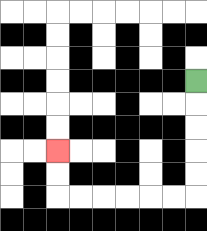{'start': '[8, 3]', 'end': '[2, 6]', 'path_directions': 'D,D,D,D,D,L,L,L,L,L,L,U,U', 'path_coordinates': '[[8, 3], [8, 4], [8, 5], [8, 6], [8, 7], [8, 8], [7, 8], [6, 8], [5, 8], [4, 8], [3, 8], [2, 8], [2, 7], [2, 6]]'}